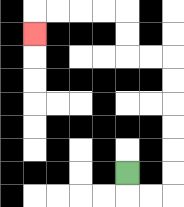{'start': '[5, 7]', 'end': '[1, 1]', 'path_directions': 'D,R,R,U,U,U,U,U,U,L,L,U,U,L,L,L,L,D', 'path_coordinates': '[[5, 7], [5, 8], [6, 8], [7, 8], [7, 7], [7, 6], [7, 5], [7, 4], [7, 3], [7, 2], [6, 2], [5, 2], [5, 1], [5, 0], [4, 0], [3, 0], [2, 0], [1, 0], [1, 1]]'}